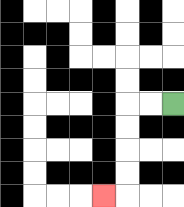{'start': '[7, 4]', 'end': '[4, 8]', 'path_directions': 'L,L,D,D,D,D,L', 'path_coordinates': '[[7, 4], [6, 4], [5, 4], [5, 5], [5, 6], [5, 7], [5, 8], [4, 8]]'}